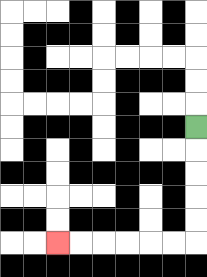{'start': '[8, 5]', 'end': '[2, 10]', 'path_directions': 'D,D,D,D,D,L,L,L,L,L,L', 'path_coordinates': '[[8, 5], [8, 6], [8, 7], [8, 8], [8, 9], [8, 10], [7, 10], [6, 10], [5, 10], [4, 10], [3, 10], [2, 10]]'}